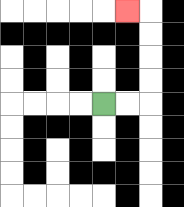{'start': '[4, 4]', 'end': '[5, 0]', 'path_directions': 'R,R,U,U,U,U,L', 'path_coordinates': '[[4, 4], [5, 4], [6, 4], [6, 3], [6, 2], [6, 1], [6, 0], [5, 0]]'}